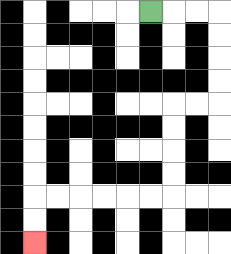{'start': '[6, 0]', 'end': '[1, 10]', 'path_directions': 'R,R,R,D,D,D,D,L,L,D,D,D,D,L,L,L,L,L,L,D,D', 'path_coordinates': '[[6, 0], [7, 0], [8, 0], [9, 0], [9, 1], [9, 2], [9, 3], [9, 4], [8, 4], [7, 4], [7, 5], [7, 6], [7, 7], [7, 8], [6, 8], [5, 8], [4, 8], [3, 8], [2, 8], [1, 8], [1, 9], [1, 10]]'}